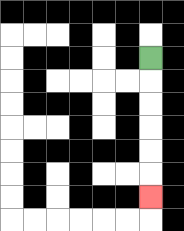{'start': '[6, 2]', 'end': '[6, 8]', 'path_directions': 'D,D,D,D,D,D', 'path_coordinates': '[[6, 2], [6, 3], [6, 4], [6, 5], [6, 6], [6, 7], [6, 8]]'}